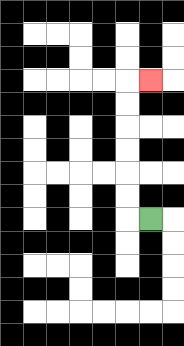{'start': '[6, 9]', 'end': '[6, 3]', 'path_directions': 'L,U,U,U,U,U,U,R', 'path_coordinates': '[[6, 9], [5, 9], [5, 8], [5, 7], [5, 6], [5, 5], [5, 4], [5, 3], [6, 3]]'}